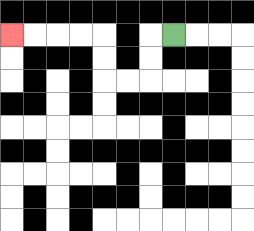{'start': '[7, 1]', 'end': '[0, 1]', 'path_directions': 'L,D,D,L,L,U,U,L,L,L,L', 'path_coordinates': '[[7, 1], [6, 1], [6, 2], [6, 3], [5, 3], [4, 3], [4, 2], [4, 1], [3, 1], [2, 1], [1, 1], [0, 1]]'}